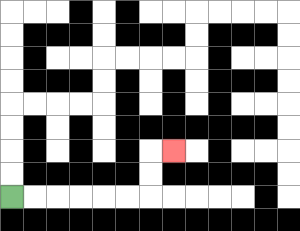{'start': '[0, 8]', 'end': '[7, 6]', 'path_directions': 'R,R,R,R,R,R,U,U,R', 'path_coordinates': '[[0, 8], [1, 8], [2, 8], [3, 8], [4, 8], [5, 8], [6, 8], [6, 7], [6, 6], [7, 6]]'}